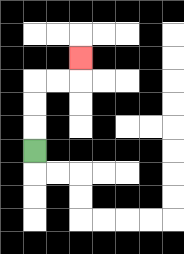{'start': '[1, 6]', 'end': '[3, 2]', 'path_directions': 'U,U,U,R,R,U', 'path_coordinates': '[[1, 6], [1, 5], [1, 4], [1, 3], [2, 3], [3, 3], [3, 2]]'}